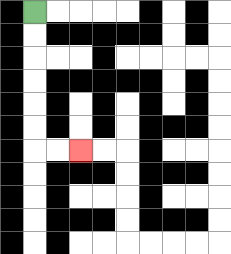{'start': '[1, 0]', 'end': '[3, 6]', 'path_directions': 'D,D,D,D,D,D,R,R', 'path_coordinates': '[[1, 0], [1, 1], [1, 2], [1, 3], [1, 4], [1, 5], [1, 6], [2, 6], [3, 6]]'}